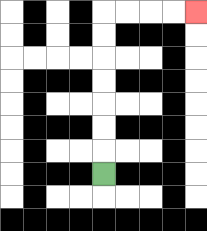{'start': '[4, 7]', 'end': '[8, 0]', 'path_directions': 'U,U,U,U,U,U,U,R,R,R,R', 'path_coordinates': '[[4, 7], [4, 6], [4, 5], [4, 4], [4, 3], [4, 2], [4, 1], [4, 0], [5, 0], [6, 0], [7, 0], [8, 0]]'}